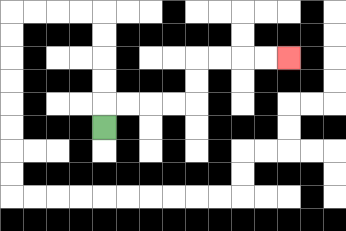{'start': '[4, 5]', 'end': '[12, 2]', 'path_directions': 'U,R,R,R,R,U,U,R,R,R,R', 'path_coordinates': '[[4, 5], [4, 4], [5, 4], [6, 4], [7, 4], [8, 4], [8, 3], [8, 2], [9, 2], [10, 2], [11, 2], [12, 2]]'}